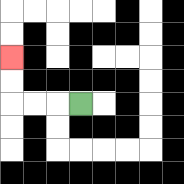{'start': '[3, 4]', 'end': '[0, 2]', 'path_directions': 'L,L,L,U,U', 'path_coordinates': '[[3, 4], [2, 4], [1, 4], [0, 4], [0, 3], [0, 2]]'}